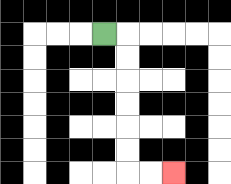{'start': '[4, 1]', 'end': '[7, 7]', 'path_directions': 'R,D,D,D,D,D,D,R,R', 'path_coordinates': '[[4, 1], [5, 1], [5, 2], [5, 3], [5, 4], [5, 5], [5, 6], [5, 7], [6, 7], [7, 7]]'}